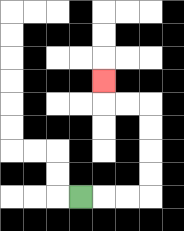{'start': '[3, 8]', 'end': '[4, 3]', 'path_directions': 'R,R,R,U,U,U,U,L,L,U', 'path_coordinates': '[[3, 8], [4, 8], [5, 8], [6, 8], [6, 7], [6, 6], [6, 5], [6, 4], [5, 4], [4, 4], [4, 3]]'}